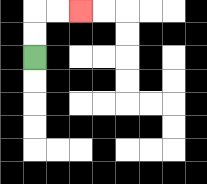{'start': '[1, 2]', 'end': '[3, 0]', 'path_directions': 'U,U,R,R', 'path_coordinates': '[[1, 2], [1, 1], [1, 0], [2, 0], [3, 0]]'}